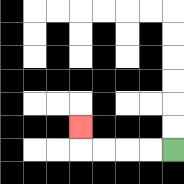{'start': '[7, 6]', 'end': '[3, 5]', 'path_directions': 'L,L,L,L,U', 'path_coordinates': '[[7, 6], [6, 6], [5, 6], [4, 6], [3, 6], [3, 5]]'}